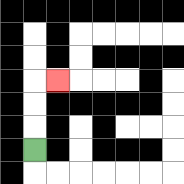{'start': '[1, 6]', 'end': '[2, 3]', 'path_directions': 'U,U,U,R', 'path_coordinates': '[[1, 6], [1, 5], [1, 4], [1, 3], [2, 3]]'}